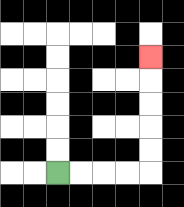{'start': '[2, 7]', 'end': '[6, 2]', 'path_directions': 'R,R,R,R,U,U,U,U,U', 'path_coordinates': '[[2, 7], [3, 7], [4, 7], [5, 7], [6, 7], [6, 6], [6, 5], [6, 4], [6, 3], [6, 2]]'}